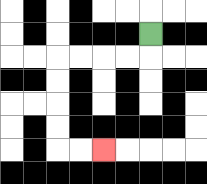{'start': '[6, 1]', 'end': '[4, 6]', 'path_directions': 'D,L,L,L,L,D,D,D,D,R,R', 'path_coordinates': '[[6, 1], [6, 2], [5, 2], [4, 2], [3, 2], [2, 2], [2, 3], [2, 4], [2, 5], [2, 6], [3, 6], [4, 6]]'}